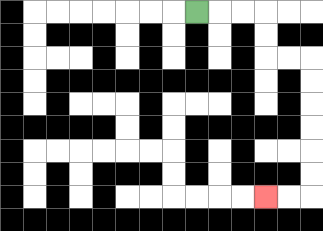{'start': '[8, 0]', 'end': '[11, 8]', 'path_directions': 'R,R,R,D,D,R,R,D,D,D,D,D,D,L,L', 'path_coordinates': '[[8, 0], [9, 0], [10, 0], [11, 0], [11, 1], [11, 2], [12, 2], [13, 2], [13, 3], [13, 4], [13, 5], [13, 6], [13, 7], [13, 8], [12, 8], [11, 8]]'}